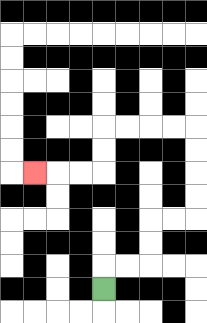{'start': '[4, 12]', 'end': '[1, 7]', 'path_directions': 'U,R,R,U,U,R,R,U,U,U,U,L,L,L,L,D,D,L,L,L', 'path_coordinates': '[[4, 12], [4, 11], [5, 11], [6, 11], [6, 10], [6, 9], [7, 9], [8, 9], [8, 8], [8, 7], [8, 6], [8, 5], [7, 5], [6, 5], [5, 5], [4, 5], [4, 6], [4, 7], [3, 7], [2, 7], [1, 7]]'}